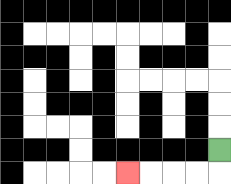{'start': '[9, 6]', 'end': '[5, 7]', 'path_directions': 'D,L,L,L,L', 'path_coordinates': '[[9, 6], [9, 7], [8, 7], [7, 7], [6, 7], [5, 7]]'}